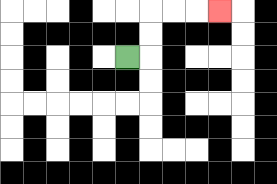{'start': '[5, 2]', 'end': '[9, 0]', 'path_directions': 'R,U,U,R,R,R', 'path_coordinates': '[[5, 2], [6, 2], [6, 1], [6, 0], [7, 0], [8, 0], [9, 0]]'}